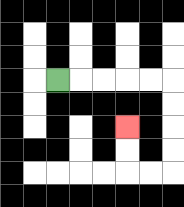{'start': '[2, 3]', 'end': '[5, 5]', 'path_directions': 'R,R,R,R,R,D,D,D,D,L,L,U,U', 'path_coordinates': '[[2, 3], [3, 3], [4, 3], [5, 3], [6, 3], [7, 3], [7, 4], [7, 5], [7, 6], [7, 7], [6, 7], [5, 7], [5, 6], [5, 5]]'}